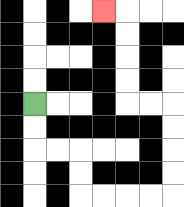{'start': '[1, 4]', 'end': '[4, 0]', 'path_directions': 'D,D,R,R,D,D,R,R,R,R,U,U,U,U,L,L,U,U,U,U,L', 'path_coordinates': '[[1, 4], [1, 5], [1, 6], [2, 6], [3, 6], [3, 7], [3, 8], [4, 8], [5, 8], [6, 8], [7, 8], [7, 7], [7, 6], [7, 5], [7, 4], [6, 4], [5, 4], [5, 3], [5, 2], [5, 1], [5, 0], [4, 0]]'}